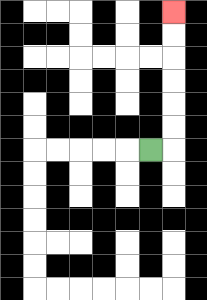{'start': '[6, 6]', 'end': '[7, 0]', 'path_directions': 'R,U,U,U,U,U,U', 'path_coordinates': '[[6, 6], [7, 6], [7, 5], [7, 4], [7, 3], [7, 2], [7, 1], [7, 0]]'}